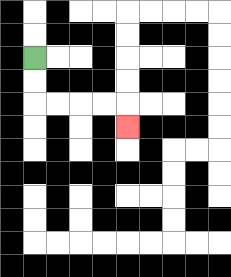{'start': '[1, 2]', 'end': '[5, 5]', 'path_directions': 'D,D,R,R,R,R,D', 'path_coordinates': '[[1, 2], [1, 3], [1, 4], [2, 4], [3, 4], [4, 4], [5, 4], [5, 5]]'}